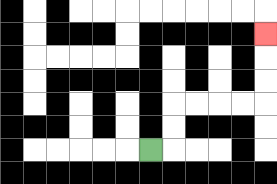{'start': '[6, 6]', 'end': '[11, 1]', 'path_directions': 'R,U,U,R,R,R,R,U,U,U', 'path_coordinates': '[[6, 6], [7, 6], [7, 5], [7, 4], [8, 4], [9, 4], [10, 4], [11, 4], [11, 3], [11, 2], [11, 1]]'}